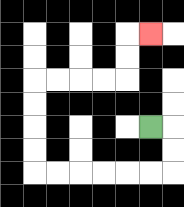{'start': '[6, 5]', 'end': '[6, 1]', 'path_directions': 'R,D,D,L,L,L,L,L,L,U,U,U,U,R,R,R,R,U,U,R', 'path_coordinates': '[[6, 5], [7, 5], [7, 6], [7, 7], [6, 7], [5, 7], [4, 7], [3, 7], [2, 7], [1, 7], [1, 6], [1, 5], [1, 4], [1, 3], [2, 3], [3, 3], [4, 3], [5, 3], [5, 2], [5, 1], [6, 1]]'}